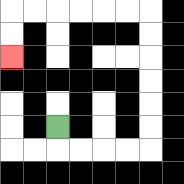{'start': '[2, 5]', 'end': '[0, 2]', 'path_directions': 'D,R,R,R,R,U,U,U,U,U,U,L,L,L,L,L,L,D,D', 'path_coordinates': '[[2, 5], [2, 6], [3, 6], [4, 6], [5, 6], [6, 6], [6, 5], [6, 4], [6, 3], [6, 2], [6, 1], [6, 0], [5, 0], [4, 0], [3, 0], [2, 0], [1, 0], [0, 0], [0, 1], [0, 2]]'}